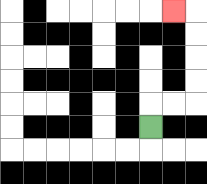{'start': '[6, 5]', 'end': '[7, 0]', 'path_directions': 'U,R,R,U,U,U,U,L', 'path_coordinates': '[[6, 5], [6, 4], [7, 4], [8, 4], [8, 3], [8, 2], [8, 1], [8, 0], [7, 0]]'}